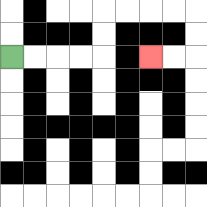{'start': '[0, 2]', 'end': '[6, 2]', 'path_directions': 'R,R,R,R,U,U,R,R,R,R,D,D,L,L', 'path_coordinates': '[[0, 2], [1, 2], [2, 2], [3, 2], [4, 2], [4, 1], [4, 0], [5, 0], [6, 0], [7, 0], [8, 0], [8, 1], [8, 2], [7, 2], [6, 2]]'}